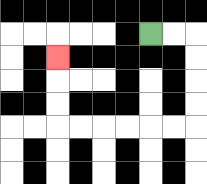{'start': '[6, 1]', 'end': '[2, 2]', 'path_directions': 'R,R,D,D,D,D,L,L,L,L,L,L,U,U,U', 'path_coordinates': '[[6, 1], [7, 1], [8, 1], [8, 2], [8, 3], [8, 4], [8, 5], [7, 5], [6, 5], [5, 5], [4, 5], [3, 5], [2, 5], [2, 4], [2, 3], [2, 2]]'}